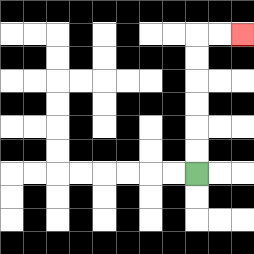{'start': '[8, 7]', 'end': '[10, 1]', 'path_directions': 'U,U,U,U,U,U,R,R', 'path_coordinates': '[[8, 7], [8, 6], [8, 5], [8, 4], [8, 3], [8, 2], [8, 1], [9, 1], [10, 1]]'}